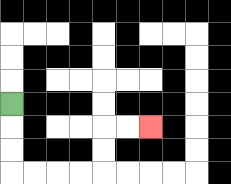{'start': '[0, 4]', 'end': '[6, 5]', 'path_directions': 'D,D,D,R,R,R,R,U,U,R,R', 'path_coordinates': '[[0, 4], [0, 5], [0, 6], [0, 7], [1, 7], [2, 7], [3, 7], [4, 7], [4, 6], [4, 5], [5, 5], [6, 5]]'}